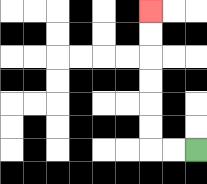{'start': '[8, 6]', 'end': '[6, 0]', 'path_directions': 'L,L,U,U,U,U,U,U', 'path_coordinates': '[[8, 6], [7, 6], [6, 6], [6, 5], [6, 4], [6, 3], [6, 2], [6, 1], [6, 0]]'}